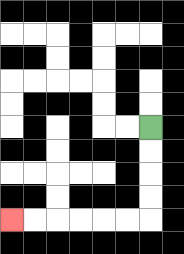{'start': '[6, 5]', 'end': '[0, 9]', 'path_directions': 'D,D,D,D,L,L,L,L,L,L', 'path_coordinates': '[[6, 5], [6, 6], [6, 7], [6, 8], [6, 9], [5, 9], [4, 9], [3, 9], [2, 9], [1, 9], [0, 9]]'}